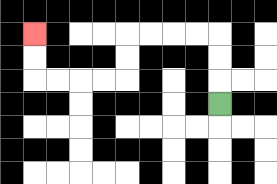{'start': '[9, 4]', 'end': '[1, 1]', 'path_directions': 'U,U,U,L,L,L,L,D,D,L,L,L,L,U,U', 'path_coordinates': '[[9, 4], [9, 3], [9, 2], [9, 1], [8, 1], [7, 1], [6, 1], [5, 1], [5, 2], [5, 3], [4, 3], [3, 3], [2, 3], [1, 3], [1, 2], [1, 1]]'}